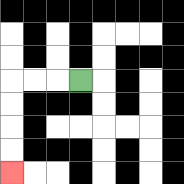{'start': '[3, 3]', 'end': '[0, 7]', 'path_directions': 'L,L,L,D,D,D,D', 'path_coordinates': '[[3, 3], [2, 3], [1, 3], [0, 3], [0, 4], [0, 5], [0, 6], [0, 7]]'}